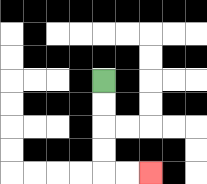{'start': '[4, 3]', 'end': '[6, 7]', 'path_directions': 'D,D,D,D,R,R', 'path_coordinates': '[[4, 3], [4, 4], [4, 5], [4, 6], [4, 7], [5, 7], [6, 7]]'}